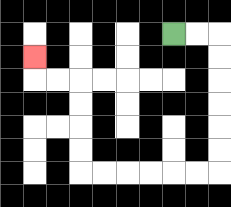{'start': '[7, 1]', 'end': '[1, 2]', 'path_directions': 'R,R,D,D,D,D,D,D,L,L,L,L,L,L,U,U,U,U,L,L,U', 'path_coordinates': '[[7, 1], [8, 1], [9, 1], [9, 2], [9, 3], [9, 4], [9, 5], [9, 6], [9, 7], [8, 7], [7, 7], [6, 7], [5, 7], [4, 7], [3, 7], [3, 6], [3, 5], [3, 4], [3, 3], [2, 3], [1, 3], [1, 2]]'}